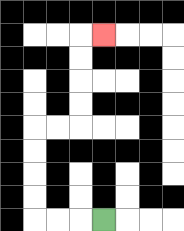{'start': '[4, 9]', 'end': '[4, 1]', 'path_directions': 'L,L,L,U,U,U,U,R,R,U,U,U,U,R', 'path_coordinates': '[[4, 9], [3, 9], [2, 9], [1, 9], [1, 8], [1, 7], [1, 6], [1, 5], [2, 5], [3, 5], [3, 4], [3, 3], [3, 2], [3, 1], [4, 1]]'}